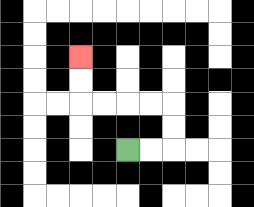{'start': '[5, 6]', 'end': '[3, 2]', 'path_directions': 'R,R,U,U,L,L,L,L,U,U', 'path_coordinates': '[[5, 6], [6, 6], [7, 6], [7, 5], [7, 4], [6, 4], [5, 4], [4, 4], [3, 4], [3, 3], [3, 2]]'}